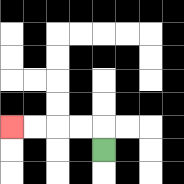{'start': '[4, 6]', 'end': '[0, 5]', 'path_directions': 'U,L,L,L,L', 'path_coordinates': '[[4, 6], [4, 5], [3, 5], [2, 5], [1, 5], [0, 5]]'}